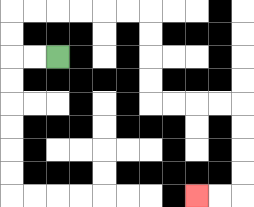{'start': '[2, 2]', 'end': '[8, 8]', 'path_directions': 'L,L,U,U,R,R,R,R,R,R,D,D,D,D,R,R,R,R,D,D,D,D,L,L', 'path_coordinates': '[[2, 2], [1, 2], [0, 2], [0, 1], [0, 0], [1, 0], [2, 0], [3, 0], [4, 0], [5, 0], [6, 0], [6, 1], [6, 2], [6, 3], [6, 4], [7, 4], [8, 4], [9, 4], [10, 4], [10, 5], [10, 6], [10, 7], [10, 8], [9, 8], [8, 8]]'}